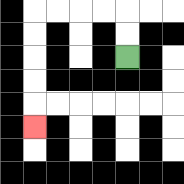{'start': '[5, 2]', 'end': '[1, 5]', 'path_directions': 'U,U,L,L,L,L,D,D,D,D,D', 'path_coordinates': '[[5, 2], [5, 1], [5, 0], [4, 0], [3, 0], [2, 0], [1, 0], [1, 1], [1, 2], [1, 3], [1, 4], [1, 5]]'}